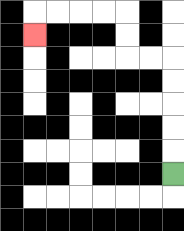{'start': '[7, 7]', 'end': '[1, 1]', 'path_directions': 'U,U,U,U,U,L,L,U,U,L,L,L,L,D', 'path_coordinates': '[[7, 7], [7, 6], [7, 5], [7, 4], [7, 3], [7, 2], [6, 2], [5, 2], [5, 1], [5, 0], [4, 0], [3, 0], [2, 0], [1, 0], [1, 1]]'}